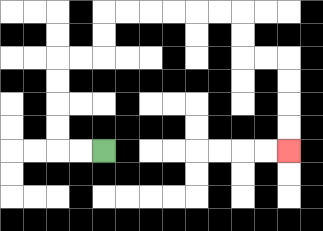{'start': '[4, 6]', 'end': '[12, 6]', 'path_directions': 'L,L,U,U,U,U,R,R,U,U,R,R,R,R,R,R,D,D,R,R,D,D,D,D', 'path_coordinates': '[[4, 6], [3, 6], [2, 6], [2, 5], [2, 4], [2, 3], [2, 2], [3, 2], [4, 2], [4, 1], [4, 0], [5, 0], [6, 0], [7, 0], [8, 0], [9, 0], [10, 0], [10, 1], [10, 2], [11, 2], [12, 2], [12, 3], [12, 4], [12, 5], [12, 6]]'}